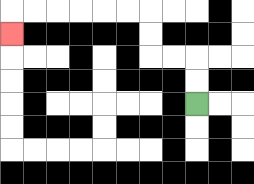{'start': '[8, 4]', 'end': '[0, 1]', 'path_directions': 'U,U,L,L,U,U,L,L,L,L,L,L,D', 'path_coordinates': '[[8, 4], [8, 3], [8, 2], [7, 2], [6, 2], [6, 1], [6, 0], [5, 0], [4, 0], [3, 0], [2, 0], [1, 0], [0, 0], [0, 1]]'}